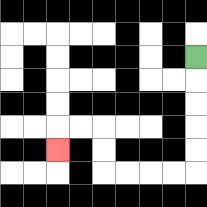{'start': '[8, 2]', 'end': '[2, 6]', 'path_directions': 'D,D,D,D,D,L,L,L,L,U,U,L,L,D', 'path_coordinates': '[[8, 2], [8, 3], [8, 4], [8, 5], [8, 6], [8, 7], [7, 7], [6, 7], [5, 7], [4, 7], [4, 6], [4, 5], [3, 5], [2, 5], [2, 6]]'}